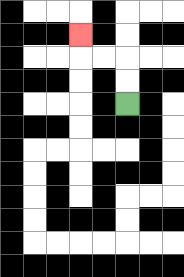{'start': '[5, 4]', 'end': '[3, 1]', 'path_directions': 'U,U,L,L,U', 'path_coordinates': '[[5, 4], [5, 3], [5, 2], [4, 2], [3, 2], [3, 1]]'}